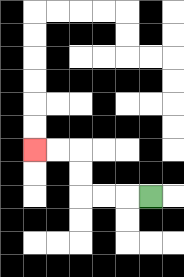{'start': '[6, 8]', 'end': '[1, 6]', 'path_directions': 'L,L,L,U,U,L,L', 'path_coordinates': '[[6, 8], [5, 8], [4, 8], [3, 8], [3, 7], [3, 6], [2, 6], [1, 6]]'}